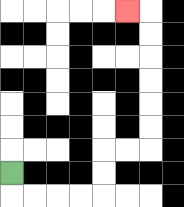{'start': '[0, 7]', 'end': '[5, 0]', 'path_directions': 'D,R,R,R,R,U,U,R,R,U,U,U,U,U,U,L', 'path_coordinates': '[[0, 7], [0, 8], [1, 8], [2, 8], [3, 8], [4, 8], [4, 7], [4, 6], [5, 6], [6, 6], [6, 5], [6, 4], [6, 3], [6, 2], [6, 1], [6, 0], [5, 0]]'}